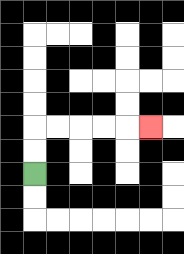{'start': '[1, 7]', 'end': '[6, 5]', 'path_directions': 'U,U,R,R,R,R,R', 'path_coordinates': '[[1, 7], [1, 6], [1, 5], [2, 5], [3, 5], [4, 5], [5, 5], [6, 5]]'}